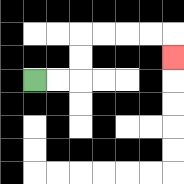{'start': '[1, 3]', 'end': '[7, 2]', 'path_directions': 'R,R,U,U,R,R,R,R,D', 'path_coordinates': '[[1, 3], [2, 3], [3, 3], [3, 2], [3, 1], [4, 1], [5, 1], [6, 1], [7, 1], [7, 2]]'}